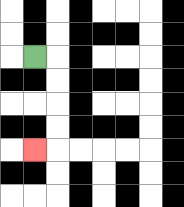{'start': '[1, 2]', 'end': '[1, 6]', 'path_directions': 'R,D,D,D,D,L', 'path_coordinates': '[[1, 2], [2, 2], [2, 3], [2, 4], [2, 5], [2, 6], [1, 6]]'}